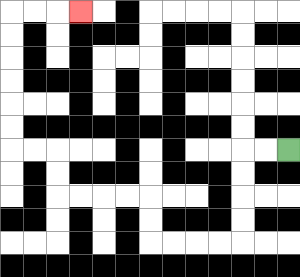{'start': '[12, 6]', 'end': '[3, 0]', 'path_directions': 'L,L,D,D,D,D,L,L,L,L,U,U,L,L,L,L,U,U,L,L,U,U,U,U,U,U,R,R,R', 'path_coordinates': '[[12, 6], [11, 6], [10, 6], [10, 7], [10, 8], [10, 9], [10, 10], [9, 10], [8, 10], [7, 10], [6, 10], [6, 9], [6, 8], [5, 8], [4, 8], [3, 8], [2, 8], [2, 7], [2, 6], [1, 6], [0, 6], [0, 5], [0, 4], [0, 3], [0, 2], [0, 1], [0, 0], [1, 0], [2, 0], [3, 0]]'}